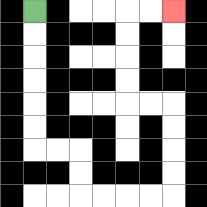{'start': '[1, 0]', 'end': '[7, 0]', 'path_directions': 'D,D,D,D,D,D,R,R,D,D,R,R,R,R,U,U,U,U,L,L,U,U,U,U,R,R', 'path_coordinates': '[[1, 0], [1, 1], [1, 2], [1, 3], [1, 4], [1, 5], [1, 6], [2, 6], [3, 6], [3, 7], [3, 8], [4, 8], [5, 8], [6, 8], [7, 8], [7, 7], [7, 6], [7, 5], [7, 4], [6, 4], [5, 4], [5, 3], [5, 2], [5, 1], [5, 0], [6, 0], [7, 0]]'}